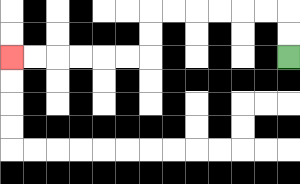{'start': '[12, 2]', 'end': '[0, 2]', 'path_directions': 'U,U,L,L,L,L,L,L,D,D,L,L,L,L,L,L', 'path_coordinates': '[[12, 2], [12, 1], [12, 0], [11, 0], [10, 0], [9, 0], [8, 0], [7, 0], [6, 0], [6, 1], [6, 2], [5, 2], [4, 2], [3, 2], [2, 2], [1, 2], [0, 2]]'}